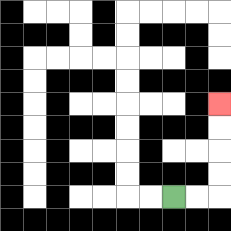{'start': '[7, 8]', 'end': '[9, 4]', 'path_directions': 'R,R,U,U,U,U', 'path_coordinates': '[[7, 8], [8, 8], [9, 8], [9, 7], [9, 6], [9, 5], [9, 4]]'}